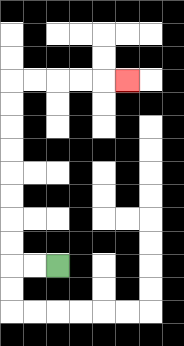{'start': '[2, 11]', 'end': '[5, 3]', 'path_directions': 'L,L,U,U,U,U,U,U,U,U,R,R,R,R,R', 'path_coordinates': '[[2, 11], [1, 11], [0, 11], [0, 10], [0, 9], [0, 8], [0, 7], [0, 6], [0, 5], [0, 4], [0, 3], [1, 3], [2, 3], [3, 3], [4, 3], [5, 3]]'}